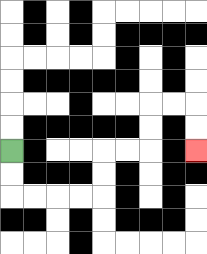{'start': '[0, 6]', 'end': '[8, 6]', 'path_directions': 'D,D,R,R,R,R,U,U,R,R,U,U,R,R,D,D', 'path_coordinates': '[[0, 6], [0, 7], [0, 8], [1, 8], [2, 8], [3, 8], [4, 8], [4, 7], [4, 6], [5, 6], [6, 6], [6, 5], [6, 4], [7, 4], [8, 4], [8, 5], [8, 6]]'}